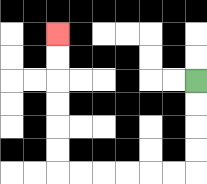{'start': '[8, 3]', 'end': '[2, 1]', 'path_directions': 'D,D,D,D,L,L,L,L,L,L,U,U,U,U,U,U', 'path_coordinates': '[[8, 3], [8, 4], [8, 5], [8, 6], [8, 7], [7, 7], [6, 7], [5, 7], [4, 7], [3, 7], [2, 7], [2, 6], [2, 5], [2, 4], [2, 3], [2, 2], [2, 1]]'}